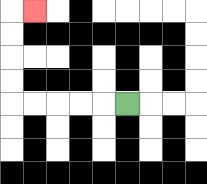{'start': '[5, 4]', 'end': '[1, 0]', 'path_directions': 'L,L,L,L,L,U,U,U,U,R', 'path_coordinates': '[[5, 4], [4, 4], [3, 4], [2, 4], [1, 4], [0, 4], [0, 3], [0, 2], [0, 1], [0, 0], [1, 0]]'}